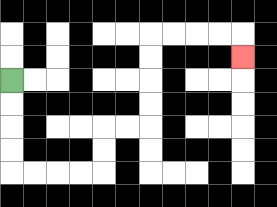{'start': '[0, 3]', 'end': '[10, 2]', 'path_directions': 'D,D,D,D,R,R,R,R,U,U,R,R,U,U,U,U,R,R,R,R,D', 'path_coordinates': '[[0, 3], [0, 4], [0, 5], [0, 6], [0, 7], [1, 7], [2, 7], [3, 7], [4, 7], [4, 6], [4, 5], [5, 5], [6, 5], [6, 4], [6, 3], [6, 2], [6, 1], [7, 1], [8, 1], [9, 1], [10, 1], [10, 2]]'}